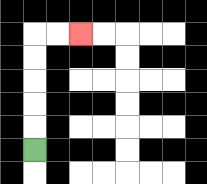{'start': '[1, 6]', 'end': '[3, 1]', 'path_directions': 'U,U,U,U,U,R,R', 'path_coordinates': '[[1, 6], [1, 5], [1, 4], [1, 3], [1, 2], [1, 1], [2, 1], [3, 1]]'}